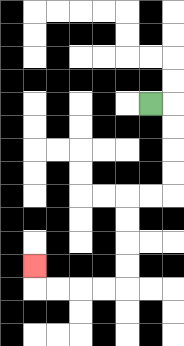{'start': '[6, 4]', 'end': '[1, 11]', 'path_directions': 'R,D,D,D,D,L,L,D,D,D,D,L,L,L,L,U', 'path_coordinates': '[[6, 4], [7, 4], [7, 5], [7, 6], [7, 7], [7, 8], [6, 8], [5, 8], [5, 9], [5, 10], [5, 11], [5, 12], [4, 12], [3, 12], [2, 12], [1, 12], [1, 11]]'}